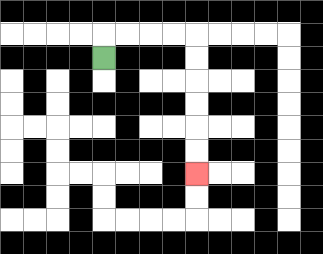{'start': '[4, 2]', 'end': '[8, 7]', 'path_directions': 'U,R,R,R,R,D,D,D,D,D,D', 'path_coordinates': '[[4, 2], [4, 1], [5, 1], [6, 1], [7, 1], [8, 1], [8, 2], [8, 3], [8, 4], [8, 5], [8, 6], [8, 7]]'}